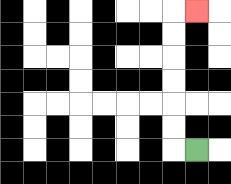{'start': '[8, 6]', 'end': '[8, 0]', 'path_directions': 'L,U,U,U,U,U,U,R', 'path_coordinates': '[[8, 6], [7, 6], [7, 5], [7, 4], [7, 3], [7, 2], [7, 1], [7, 0], [8, 0]]'}